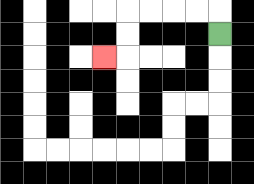{'start': '[9, 1]', 'end': '[4, 2]', 'path_directions': 'U,L,L,L,L,D,D,L', 'path_coordinates': '[[9, 1], [9, 0], [8, 0], [7, 0], [6, 0], [5, 0], [5, 1], [5, 2], [4, 2]]'}